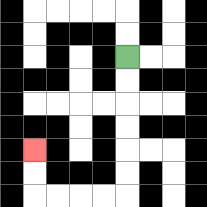{'start': '[5, 2]', 'end': '[1, 6]', 'path_directions': 'D,D,D,D,D,D,L,L,L,L,U,U', 'path_coordinates': '[[5, 2], [5, 3], [5, 4], [5, 5], [5, 6], [5, 7], [5, 8], [4, 8], [3, 8], [2, 8], [1, 8], [1, 7], [1, 6]]'}